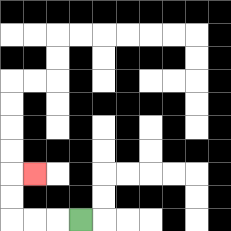{'start': '[3, 9]', 'end': '[1, 7]', 'path_directions': 'L,L,L,U,U,R', 'path_coordinates': '[[3, 9], [2, 9], [1, 9], [0, 9], [0, 8], [0, 7], [1, 7]]'}